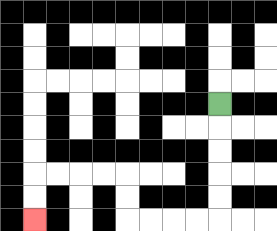{'start': '[9, 4]', 'end': '[1, 9]', 'path_directions': 'D,D,D,D,D,L,L,L,L,U,U,L,L,L,L,D,D', 'path_coordinates': '[[9, 4], [9, 5], [9, 6], [9, 7], [9, 8], [9, 9], [8, 9], [7, 9], [6, 9], [5, 9], [5, 8], [5, 7], [4, 7], [3, 7], [2, 7], [1, 7], [1, 8], [1, 9]]'}